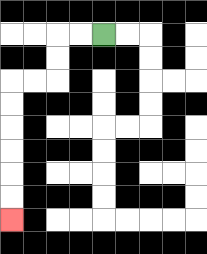{'start': '[4, 1]', 'end': '[0, 9]', 'path_directions': 'L,L,D,D,L,L,D,D,D,D,D,D', 'path_coordinates': '[[4, 1], [3, 1], [2, 1], [2, 2], [2, 3], [1, 3], [0, 3], [0, 4], [0, 5], [0, 6], [0, 7], [0, 8], [0, 9]]'}